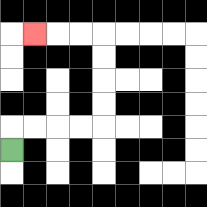{'start': '[0, 6]', 'end': '[1, 1]', 'path_directions': 'U,R,R,R,R,U,U,U,U,L,L,L', 'path_coordinates': '[[0, 6], [0, 5], [1, 5], [2, 5], [3, 5], [4, 5], [4, 4], [4, 3], [4, 2], [4, 1], [3, 1], [2, 1], [1, 1]]'}